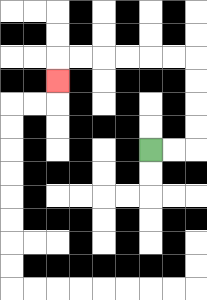{'start': '[6, 6]', 'end': '[2, 3]', 'path_directions': 'R,R,U,U,U,U,L,L,L,L,L,L,D', 'path_coordinates': '[[6, 6], [7, 6], [8, 6], [8, 5], [8, 4], [8, 3], [8, 2], [7, 2], [6, 2], [5, 2], [4, 2], [3, 2], [2, 2], [2, 3]]'}